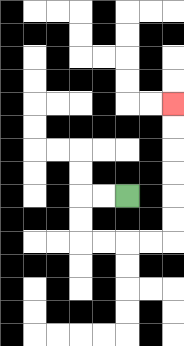{'start': '[5, 8]', 'end': '[7, 4]', 'path_directions': 'L,L,D,D,R,R,R,R,U,U,U,U,U,U', 'path_coordinates': '[[5, 8], [4, 8], [3, 8], [3, 9], [3, 10], [4, 10], [5, 10], [6, 10], [7, 10], [7, 9], [7, 8], [7, 7], [7, 6], [7, 5], [7, 4]]'}